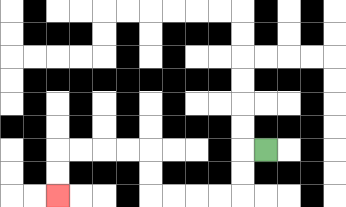{'start': '[11, 6]', 'end': '[2, 8]', 'path_directions': 'L,D,D,L,L,L,L,U,U,L,L,L,L,D,D', 'path_coordinates': '[[11, 6], [10, 6], [10, 7], [10, 8], [9, 8], [8, 8], [7, 8], [6, 8], [6, 7], [6, 6], [5, 6], [4, 6], [3, 6], [2, 6], [2, 7], [2, 8]]'}